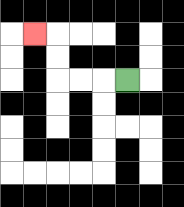{'start': '[5, 3]', 'end': '[1, 1]', 'path_directions': 'L,L,L,U,U,L', 'path_coordinates': '[[5, 3], [4, 3], [3, 3], [2, 3], [2, 2], [2, 1], [1, 1]]'}